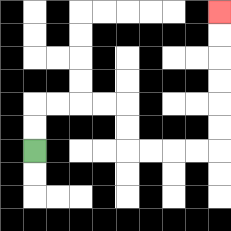{'start': '[1, 6]', 'end': '[9, 0]', 'path_directions': 'U,U,R,R,R,R,D,D,R,R,R,R,U,U,U,U,U,U', 'path_coordinates': '[[1, 6], [1, 5], [1, 4], [2, 4], [3, 4], [4, 4], [5, 4], [5, 5], [5, 6], [6, 6], [7, 6], [8, 6], [9, 6], [9, 5], [9, 4], [9, 3], [9, 2], [9, 1], [9, 0]]'}